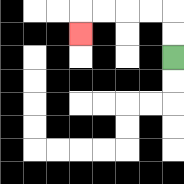{'start': '[7, 2]', 'end': '[3, 1]', 'path_directions': 'U,U,L,L,L,L,D', 'path_coordinates': '[[7, 2], [7, 1], [7, 0], [6, 0], [5, 0], [4, 0], [3, 0], [3, 1]]'}